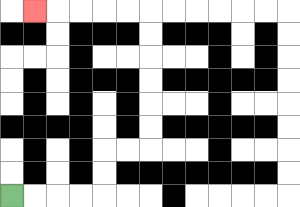{'start': '[0, 8]', 'end': '[1, 0]', 'path_directions': 'R,R,R,R,U,U,R,R,U,U,U,U,U,U,L,L,L,L,L', 'path_coordinates': '[[0, 8], [1, 8], [2, 8], [3, 8], [4, 8], [4, 7], [4, 6], [5, 6], [6, 6], [6, 5], [6, 4], [6, 3], [6, 2], [6, 1], [6, 0], [5, 0], [4, 0], [3, 0], [2, 0], [1, 0]]'}